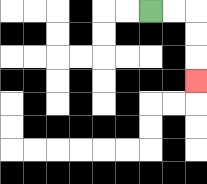{'start': '[6, 0]', 'end': '[8, 3]', 'path_directions': 'R,R,D,D,D', 'path_coordinates': '[[6, 0], [7, 0], [8, 0], [8, 1], [8, 2], [8, 3]]'}